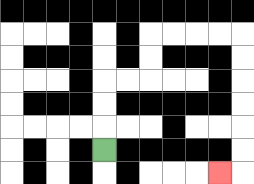{'start': '[4, 6]', 'end': '[9, 7]', 'path_directions': 'U,U,U,R,R,U,U,R,R,R,R,D,D,D,D,D,D,L', 'path_coordinates': '[[4, 6], [4, 5], [4, 4], [4, 3], [5, 3], [6, 3], [6, 2], [6, 1], [7, 1], [8, 1], [9, 1], [10, 1], [10, 2], [10, 3], [10, 4], [10, 5], [10, 6], [10, 7], [9, 7]]'}